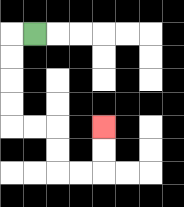{'start': '[1, 1]', 'end': '[4, 5]', 'path_directions': 'L,D,D,D,D,R,R,D,D,R,R,U,U', 'path_coordinates': '[[1, 1], [0, 1], [0, 2], [0, 3], [0, 4], [0, 5], [1, 5], [2, 5], [2, 6], [2, 7], [3, 7], [4, 7], [4, 6], [4, 5]]'}